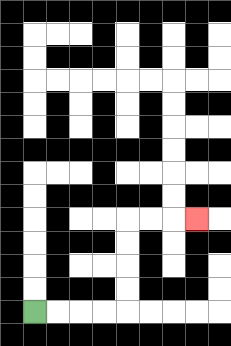{'start': '[1, 13]', 'end': '[8, 9]', 'path_directions': 'R,R,R,R,U,U,U,U,R,R,R', 'path_coordinates': '[[1, 13], [2, 13], [3, 13], [4, 13], [5, 13], [5, 12], [5, 11], [5, 10], [5, 9], [6, 9], [7, 9], [8, 9]]'}